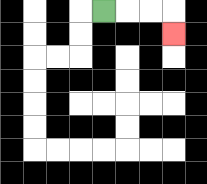{'start': '[4, 0]', 'end': '[7, 1]', 'path_directions': 'R,R,R,D', 'path_coordinates': '[[4, 0], [5, 0], [6, 0], [7, 0], [7, 1]]'}